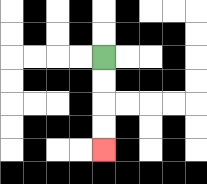{'start': '[4, 2]', 'end': '[4, 6]', 'path_directions': 'D,D,D,D', 'path_coordinates': '[[4, 2], [4, 3], [4, 4], [4, 5], [4, 6]]'}